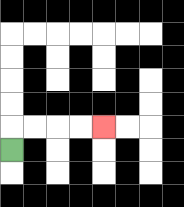{'start': '[0, 6]', 'end': '[4, 5]', 'path_directions': 'U,R,R,R,R', 'path_coordinates': '[[0, 6], [0, 5], [1, 5], [2, 5], [3, 5], [4, 5]]'}